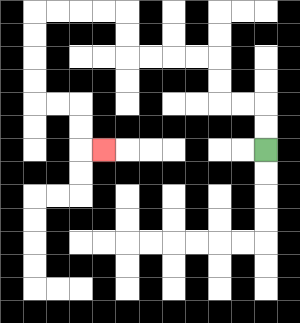{'start': '[11, 6]', 'end': '[4, 6]', 'path_directions': 'U,U,L,L,U,U,L,L,L,L,U,U,L,L,L,L,D,D,D,D,R,R,D,D,R', 'path_coordinates': '[[11, 6], [11, 5], [11, 4], [10, 4], [9, 4], [9, 3], [9, 2], [8, 2], [7, 2], [6, 2], [5, 2], [5, 1], [5, 0], [4, 0], [3, 0], [2, 0], [1, 0], [1, 1], [1, 2], [1, 3], [1, 4], [2, 4], [3, 4], [3, 5], [3, 6], [4, 6]]'}